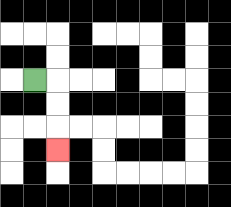{'start': '[1, 3]', 'end': '[2, 6]', 'path_directions': 'R,D,D,D', 'path_coordinates': '[[1, 3], [2, 3], [2, 4], [2, 5], [2, 6]]'}